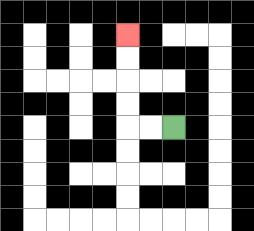{'start': '[7, 5]', 'end': '[5, 1]', 'path_directions': 'L,L,U,U,U,U', 'path_coordinates': '[[7, 5], [6, 5], [5, 5], [5, 4], [5, 3], [5, 2], [5, 1]]'}